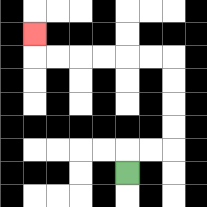{'start': '[5, 7]', 'end': '[1, 1]', 'path_directions': 'U,R,R,U,U,U,U,L,L,L,L,L,L,U', 'path_coordinates': '[[5, 7], [5, 6], [6, 6], [7, 6], [7, 5], [7, 4], [7, 3], [7, 2], [6, 2], [5, 2], [4, 2], [3, 2], [2, 2], [1, 2], [1, 1]]'}